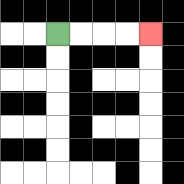{'start': '[2, 1]', 'end': '[6, 1]', 'path_directions': 'R,R,R,R', 'path_coordinates': '[[2, 1], [3, 1], [4, 1], [5, 1], [6, 1]]'}